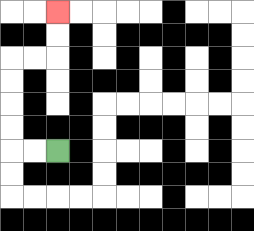{'start': '[2, 6]', 'end': '[2, 0]', 'path_directions': 'L,L,U,U,U,U,R,R,U,U', 'path_coordinates': '[[2, 6], [1, 6], [0, 6], [0, 5], [0, 4], [0, 3], [0, 2], [1, 2], [2, 2], [2, 1], [2, 0]]'}